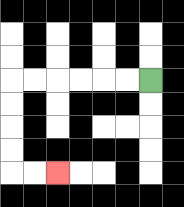{'start': '[6, 3]', 'end': '[2, 7]', 'path_directions': 'L,L,L,L,L,L,D,D,D,D,R,R', 'path_coordinates': '[[6, 3], [5, 3], [4, 3], [3, 3], [2, 3], [1, 3], [0, 3], [0, 4], [0, 5], [0, 6], [0, 7], [1, 7], [2, 7]]'}